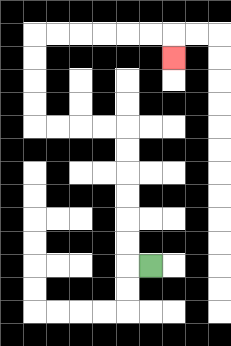{'start': '[6, 11]', 'end': '[7, 2]', 'path_directions': 'L,U,U,U,U,U,U,L,L,L,L,U,U,U,U,R,R,R,R,R,R,D', 'path_coordinates': '[[6, 11], [5, 11], [5, 10], [5, 9], [5, 8], [5, 7], [5, 6], [5, 5], [4, 5], [3, 5], [2, 5], [1, 5], [1, 4], [1, 3], [1, 2], [1, 1], [2, 1], [3, 1], [4, 1], [5, 1], [6, 1], [7, 1], [7, 2]]'}